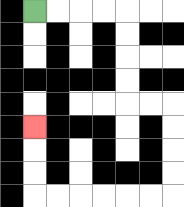{'start': '[1, 0]', 'end': '[1, 5]', 'path_directions': 'R,R,R,R,D,D,D,D,R,R,D,D,D,D,L,L,L,L,L,L,U,U,U', 'path_coordinates': '[[1, 0], [2, 0], [3, 0], [4, 0], [5, 0], [5, 1], [5, 2], [5, 3], [5, 4], [6, 4], [7, 4], [7, 5], [7, 6], [7, 7], [7, 8], [6, 8], [5, 8], [4, 8], [3, 8], [2, 8], [1, 8], [1, 7], [1, 6], [1, 5]]'}